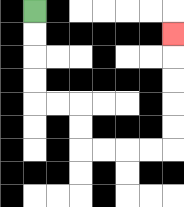{'start': '[1, 0]', 'end': '[7, 1]', 'path_directions': 'D,D,D,D,R,R,D,D,R,R,R,R,U,U,U,U,U', 'path_coordinates': '[[1, 0], [1, 1], [1, 2], [1, 3], [1, 4], [2, 4], [3, 4], [3, 5], [3, 6], [4, 6], [5, 6], [6, 6], [7, 6], [7, 5], [7, 4], [7, 3], [7, 2], [7, 1]]'}